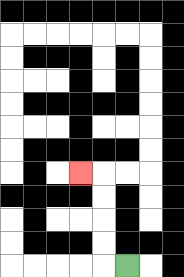{'start': '[5, 11]', 'end': '[3, 7]', 'path_directions': 'L,U,U,U,U,L', 'path_coordinates': '[[5, 11], [4, 11], [4, 10], [4, 9], [4, 8], [4, 7], [3, 7]]'}